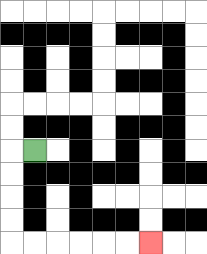{'start': '[1, 6]', 'end': '[6, 10]', 'path_directions': 'L,D,D,D,D,R,R,R,R,R,R', 'path_coordinates': '[[1, 6], [0, 6], [0, 7], [0, 8], [0, 9], [0, 10], [1, 10], [2, 10], [3, 10], [4, 10], [5, 10], [6, 10]]'}